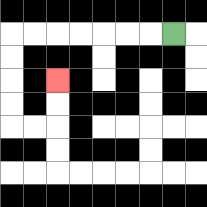{'start': '[7, 1]', 'end': '[2, 3]', 'path_directions': 'L,L,L,L,L,L,L,D,D,D,D,R,R,U,U', 'path_coordinates': '[[7, 1], [6, 1], [5, 1], [4, 1], [3, 1], [2, 1], [1, 1], [0, 1], [0, 2], [0, 3], [0, 4], [0, 5], [1, 5], [2, 5], [2, 4], [2, 3]]'}